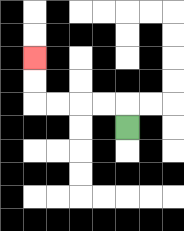{'start': '[5, 5]', 'end': '[1, 2]', 'path_directions': 'U,L,L,L,L,U,U', 'path_coordinates': '[[5, 5], [5, 4], [4, 4], [3, 4], [2, 4], [1, 4], [1, 3], [1, 2]]'}